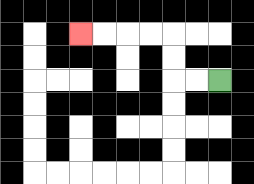{'start': '[9, 3]', 'end': '[3, 1]', 'path_directions': 'L,L,U,U,L,L,L,L', 'path_coordinates': '[[9, 3], [8, 3], [7, 3], [7, 2], [7, 1], [6, 1], [5, 1], [4, 1], [3, 1]]'}